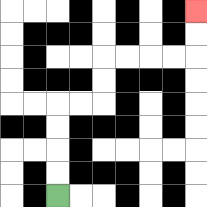{'start': '[2, 8]', 'end': '[8, 0]', 'path_directions': 'U,U,U,U,R,R,U,U,R,R,R,R,U,U', 'path_coordinates': '[[2, 8], [2, 7], [2, 6], [2, 5], [2, 4], [3, 4], [4, 4], [4, 3], [4, 2], [5, 2], [6, 2], [7, 2], [8, 2], [8, 1], [8, 0]]'}